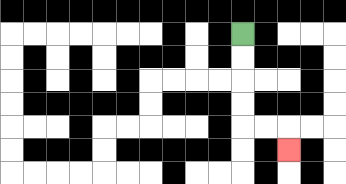{'start': '[10, 1]', 'end': '[12, 6]', 'path_directions': 'D,D,D,D,R,R,D', 'path_coordinates': '[[10, 1], [10, 2], [10, 3], [10, 4], [10, 5], [11, 5], [12, 5], [12, 6]]'}